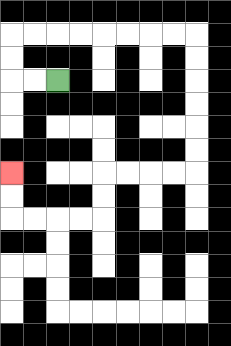{'start': '[2, 3]', 'end': '[0, 7]', 'path_directions': 'L,L,U,U,R,R,R,R,R,R,R,R,D,D,D,D,D,D,L,L,L,L,D,D,L,L,L,L,U,U', 'path_coordinates': '[[2, 3], [1, 3], [0, 3], [0, 2], [0, 1], [1, 1], [2, 1], [3, 1], [4, 1], [5, 1], [6, 1], [7, 1], [8, 1], [8, 2], [8, 3], [8, 4], [8, 5], [8, 6], [8, 7], [7, 7], [6, 7], [5, 7], [4, 7], [4, 8], [4, 9], [3, 9], [2, 9], [1, 9], [0, 9], [0, 8], [0, 7]]'}